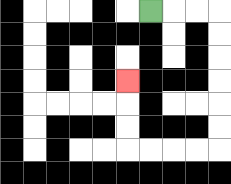{'start': '[6, 0]', 'end': '[5, 3]', 'path_directions': 'R,R,R,D,D,D,D,D,D,L,L,L,L,U,U,U', 'path_coordinates': '[[6, 0], [7, 0], [8, 0], [9, 0], [9, 1], [9, 2], [9, 3], [9, 4], [9, 5], [9, 6], [8, 6], [7, 6], [6, 6], [5, 6], [5, 5], [5, 4], [5, 3]]'}